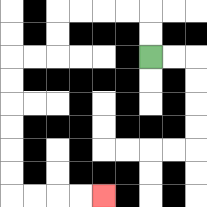{'start': '[6, 2]', 'end': '[4, 8]', 'path_directions': 'U,U,L,L,L,L,D,D,L,L,D,D,D,D,D,D,R,R,R,R', 'path_coordinates': '[[6, 2], [6, 1], [6, 0], [5, 0], [4, 0], [3, 0], [2, 0], [2, 1], [2, 2], [1, 2], [0, 2], [0, 3], [0, 4], [0, 5], [0, 6], [0, 7], [0, 8], [1, 8], [2, 8], [3, 8], [4, 8]]'}